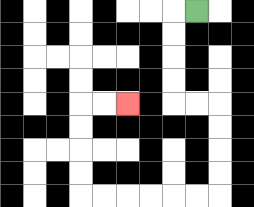{'start': '[8, 0]', 'end': '[5, 4]', 'path_directions': 'L,D,D,D,D,R,R,D,D,D,D,L,L,L,L,L,L,U,U,U,U,R,R', 'path_coordinates': '[[8, 0], [7, 0], [7, 1], [7, 2], [7, 3], [7, 4], [8, 4], [9, 4], [9, 5], [9, 6], [9, 7], [9, 8], [8, 8], [7, 8], [6, 8], [5, 8], [4, 8], [3, 8], [3, 7], [3, 6], [3, 5], [3, 4], [4, 4], [5, 4]]'}